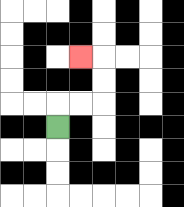{'start': '[2, 5]', 'end': '[3, 2]', 'path_directions': 'U,R,R,U,U,L', 'path_coordinates': '[[2, 5], [2, 4], [3, 4], [4, 4], [4, 3], [4, 2], [3, 2]]'}